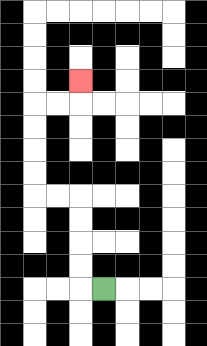{'start': '[4, 12]', 'end': '[3, 3]', 'path_directions': 'L,U,U,U,U,L,L,U,U,U,U,R,R,U', 'path_coordinates': '[[4, 12], [3, 12], [3, 11], [3, 10], [3, 9], [3, 8], [2, 8], [1, 8], [1, 7], [1, 6], [1, 5], [1, 4], [2, 4], [3, 4], [3, 3]]'}